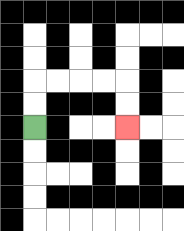{'start': '[1, 5]', 'end': '[5, 5]', 'path_directions': 'U,U,R,R,R,R,D,D', 'path_coordinates': '[[1, 5], [1, 4], [1, 3], [2, 3], [3, 3], [4, 3], [5, 3], [5, 4], [5, 5]]'}